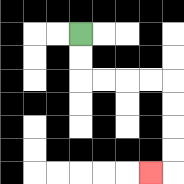{'start': '[3, 1]', 'end': '[6, 7]', 'path_directions': 'D,D,R,R,R,R,D,D,D,D,L', 'path_coordinates': '[[3, 1], [3, 2], [3, 3], [4, 3], [5, 3], [6, 3], [7, 3], [7, 4], [7, 5], [7, 6], [7, 7], [6, 7]]'}